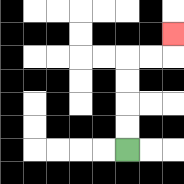{'start': '[5, 6]', 'end': '[7, 1]', 'path_directions': 'U,U,U,U,R,R,U', 'path_coordinates': '[[5, 6], [5, 5], [5, 4], [5, 3], [5, 2], [6, 2], [7, 2], [7, 1]]'}